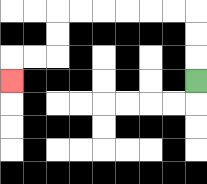{'start': '[8, 3]', 'end': '[0, 3]', 'path_directions': 'U,U,U,L,L,L,L,L,L,D,D,L,L,D', 'path_coordinates': '[[8, 3], [8, 2], [8, 1], [8, 0], [7, 0], [6, 0], [5, 0], [4, 0], [3, 0], [2, 0], [2, 1], [2, 2], [1, 2], [0, 2], [0, 3]]'}